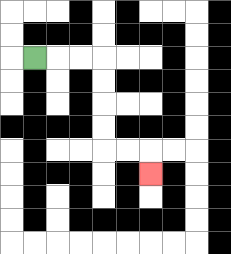{'start': '[1, 2]', 'end': '[6, 7]', 'path_directions': 'R,R,R,D,D,D,D,R,R,D', 'path_coordinates': '[[1, 2], [2, 2], [3, 2], [4, 2], [4, 3], [4, 4], [4, 5], [4, 6], [5, 6], [6, 6], [6, 7]]'}